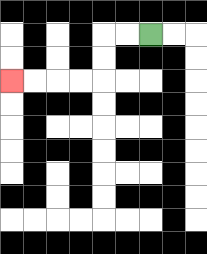{'start': '[6, 1]', 'end': '[0, 3]', 'path_directions': 'L,L,D,D,L,L,L,L', 'path_coordinates': '[[6, 1], [5, 1], [4, 1], [4, 2], [4, 3], [3, 3], [2, 3], [1, 3], [0, 3]]'}